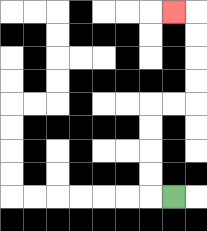{'start': '[7, 8]', 'end': '[7, 0]', 'path_directions': 'L,U,U,U,U,R,R,U,U,U,U,L', 'path_coordinates': '[[7, 8], [6, 8], [6, 7], [6, 6], [6, 5], [6, 4], [7, 4], [8, 4], [8, 3], [8, 2], [8, 1], [8, 0], [7, 0]]'}